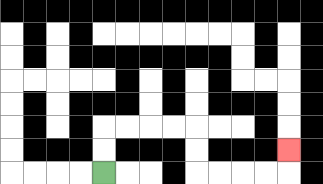{'start': '[4, 7]', 'end': '[12, 6]', 'path_directions': 'U,U,R,R,R,R,D,D,R,R,R,R,U', 'path_coordinates': '[[4, 7], [4, 6], [4, 5], [5, 5], [6, 5], [7, 5], [8, 5], [8, 6], [8, 7], [9, 7], [10, 7], [11, 7], [12, 7], [12, 6]]'}